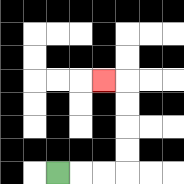{'start': '[2, 7]', 'end': '[4, 3]', 'path_directions': 'R,R,R,U,U,U,U,L', 'path_coordinates': '[[2, 7], [3, 7], [4, 7], [5, 7], [5, 6], [5, 5], [5, 4], [5, 3], [4, 3]]'}